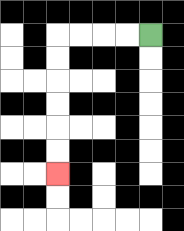{'start': '[6, 1]', 'end': '[2, 7]', 'path_directions': 'L,L,L,L,D,D,D,D,D,D', 'path_coordinates': '[[6, 1], [5, 1], [4, 1], [3, 1], [2, 1], [2, 2], [2, 3], [2, 4], [2, 5], [2, 6], [2, 7]]'}